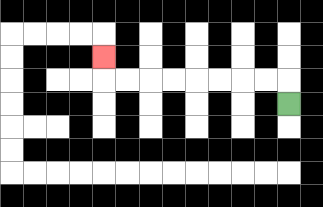{'start': '[12, 4]', 'end': '[4, 2]', 'path_directions': 'U,L,L,L,L,L,L,L,L,U', 'path_coordinates': '[[12, 4], [12, 3], [11, 3], [10, 3], [9, 3], [8, 3], [7, 3], [6, 3], [5, 3], [4, 3], [4, 2]]'}